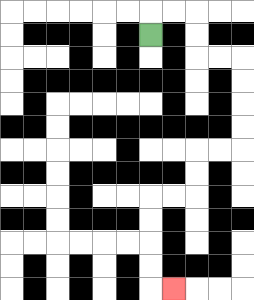{'start': '[6, 1]', 'end': '[7, 12]', 'path_directions': 'U,R,R,D,D,R,R,D,D,D,D,L,L,D,D,L,L,D,D,D,D,R', 'path_coordinates': '[[6, 1], [6, 0], [7, 0], [8, 0], [8, 1], [8, 2], [9, 2], [10, 2], [10, 3], [10, 4], [10, 5], [10, 6], [9, 6], [8, 6], [8, 7], [8, 8], [7, 8], [6, 8], [6, 9], [6, 10], [6, 11], [6, 12], [7, 12]]'}